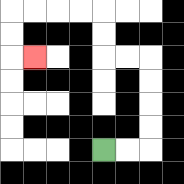{'start': '[4, 6]', 'end': '[1, 2]', 'path_directions': 'R,R,U,U,U,U,L,L,U,U,L,L,L,L,D,D,R', 'path_coordinates': '[[4, 6], [5, 6], [6, 6], [6, 5], [6, 4], [6, 3], [6, 2], [5, 2], [4, 2], [4, 1], [4, 0], [3, 0], [2, 0], [1, 0], [0, 0], [0, 1], [0, 2], [1, 2]]'}